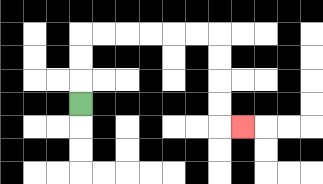{'start': '[3, 4]', 'end': '[10, 5]', 'path_directions': 'U,U,U,R,R,R,R,R,R,D,D,D,D,R', 'path_coordinates': '[[3, 4], [3, 3], [3, 2], [3, 1], [4, 1], [5, 1], [6, 1], [7, 1], [8, 1], [9, 1], [9, 2], [9, 3], [9, 4], [9, 5], [10, 5]]'}